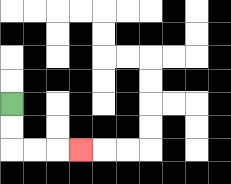{'start': '[0, 4]', 'end': '[3, 6]', 'path_directions': 'D,D,R,R,R', 'path_coordinates': '[[0, 4], [0, 5], [0, 6], [1, 6], [2, 6], [3, 6]]'}